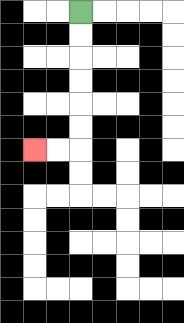{'start': '[3, 0]', 'end': '[1, 6]', 'path_directions': 'D,D,D,D,D,D,L,L', 'path_coordinates': '[[3, 0], [3, 1], [3, 2], [3, 3], [3, 4], [3, 5], [3, 6], [2, 6], [1, 6]]'}